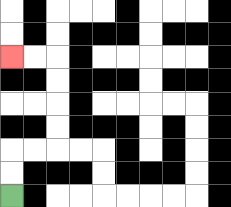{'start': '[0, 8]', 'end': '[0, 2]', 'path_directions': 'U,U,R,R,U,U,U,U,L,L', 'path_coordinates': '[[0, 8], [0, 7], [0, 6], [1, 6], [2, 6], [2, 5], [2, 4], [2, 3], [2, 2], [1, 2], [0, 2]]'}